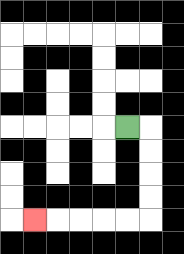{'start': '[5, 5]', 'end': '[1, 9]', 'path_directions': 'R,D,D,D,D,L,L,L,L,L', 'path_coordinates': '[[5, 5], [6, 5], [6, 6], [6, 7], [6, 8], [6, 9], [5, 9], [4, 9], [3, 9], [2, 9], [1, 9]]'}